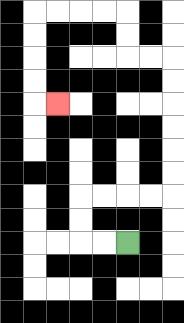{'start': '[5, 10]', 'end': '[2, 4]', 'path_directions': 'L,L,U,U,R,R,R,R,U,U,U,U,U,U,L,L,U,U,L,L,L,L,D,D,D,D,R', 'path_coordinates': '[[5, 10], [4, 10], [3, 10], [3, 9], [3, 8], [4, 8], [5, 8], [6, 8], [7, 8], [7, 7], [7, 6], [7, 5], [7, 4], [7, 3], [7, 2], [6, 2], [5, 2], [5, 1], [5, 0], [4, 0], [3, 0], [2, 0], [1, 0], [1, 1], [1, 2], [1, 3], [1, 4], [2, 4]]'}